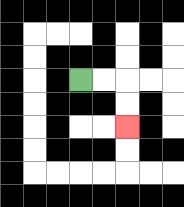{'start': '[3, 3]', 'end': '[5, 5]', 'path_directions': 'R,R,D,D', 'path_coordinates': '[[3, 3], [4, 3], [5, 3], [5, 4], [5, 5]]'}